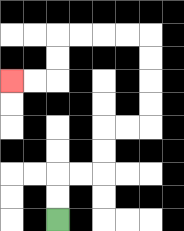{'start': '[2, 9]', 'end': '[0, 3]', 'path_directions': 'U,U,R,R,U,U,R,R,U,U,U,U,L,L,L,L,D,D,L,L', 'path_coordinates': '[[2, 9], [2, 8], [2, 7], [3, 7], [4, 7], [4, 6], [4, 5], [5, 5], [6, 5], [6, 4], [6, 3], [6, 2], [6, 1], [5, 1], [4, 1], [3, 1], [2, 1], [2, 2], [2, 3], [1, 3], [0, 3]]'}